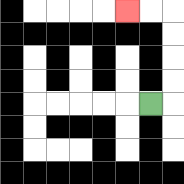{'start': '[6, 4]', 'end': '[5, 0]', 'path_directions': 'R,U,U,U,U,L,L', 'path_coordinates': '[[6, 4], [7, 4], [7, 3], [7, 2], [7, 1], [7, 0], [6, 0], [5, 0]]'}